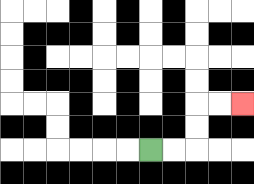{'start': '[6, 6]', 'end': '[10, 4]', 'path_directions': 'R,R,U,U,R,R', 'path_coordinates': '[[6, 6], [7, 6], [8, 6], [8, 5], [8, 4], [9, 4], [10, 4]]'}